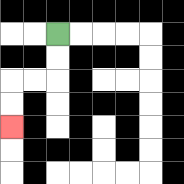{'start': '[2, 1]', 'end': '[0, 5]', 'path_directions': 'D,D,L,L,D,D', 'path_coordinates': '[[2, 1], [2, 2], [2, 3], [1, 3], [0, 3], [0, 4], [0, 5]]'}